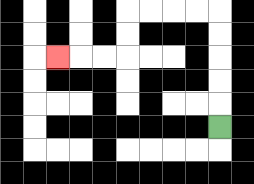{'start': '[9, 5]', 'end': '[2, 2]', 'path_directions': 'U,U,U,U,U,L,L,L,L,D,D,L,L,L', 'path_coordinates': '[[9, 5], [9, 4], [9, 3], [9, 2], [9, 1], [9, 0], [8, 0], [7, 0], [6, 0], [5, 0], [5, 1], [5, 2], [4, 2], [3, 2], [2, 2]]'}